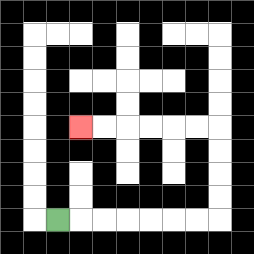{'start': '[2, 9]', 'end': '[3, 5]', 'path_directions': 'R,R,R,R,R,R,R,U,U,U,U,L,L,L,L,L,L', 'path_coordinates': '[[2, 9], [3, 9], [4, 9], [5, 9], [6, 9], [7, 9], [8, 9], [9, 9], [9, 8], [9, 7], [9, 6], [9, 5], [8, 5], [7, 5], [6, 5], [5, 5], [4, 5], [3, 5]]'}